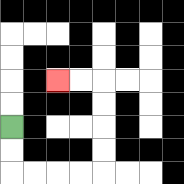{'start': '[0, 5]', 'end': '[2, 3]', 'path_directions': 'D,D,R,R,R,R,U,U,U,U,L,L', 'path_coordinates': '[[0, 5], [0, 6], [0, 7], [1, 7], [2, 7], [3, 7], [4, 7], [4, 6], [4, 5], [4, 4], [4, 3], [3, 3], [2, 3]]'}